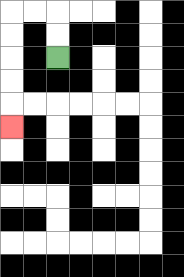{'start': '[2, 2]', 'end': '[0, 5]', 'path_directions': 'U,U,L,L,D,D,D,D,D', 'path_coordinates': '[[2, 2], [2, 1], [2, 0], [1, 0], [0, 0], [0, 1], [0, 2], [0, 3], [0, 4], [0, 5]]'}